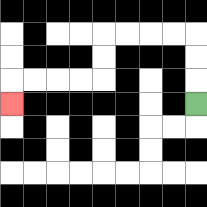{'start': '[8, 4]', 'end': '[0, 4]', 'path_directions': 'U,U,U,L,L,L,L,D,D,L,L,L,L,D', 'path_coordinates': '[[8, 4], [8, 3], [8, 2], [8, 1], [7, 1], [6, 1], [5, 1], [4, 1], [4, 2], [4, 3], [3, 3], [2, 3], [1, 3], [0, 3], [0, 4]]'}